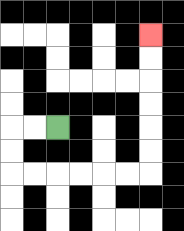{'start': '[2, 5]', 'end': '[6, 1]', 'path_directions': 'L,L,D,D,R,R,R,R,R,R,U,U,U,U,U,U', 'path_coordinates': '[[2, 5], [1, 5], [0, 5], [0, 6], [0, 7], [1, 7], [2, 7], [3, 7], [4, 7], [5, 7], [6, 7], [6, 6], [6, 5], [6, 4], [6, 3], [6, 2], [6, 1]]'}